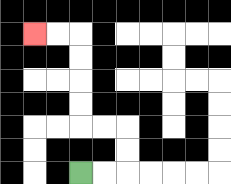{'start': '[3, 7]', 'end': '[1, 1]', 'path_directions': 'R,R,U,U,L,L,U,U,U,U,L,L', 'path_coordinates': '[[3, 7], [4, 7], [5, 7], [5, 6], [5, 5], [4, 5], [3, 5], [3, 4], [3, 3], [3, 2], [3, 1], [2, 1], [1, 1]]'}